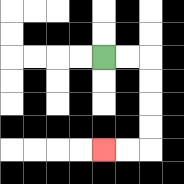{'start': '[4, 2]', 'end': '[4, 6]', 'path_directions': 'R,R,D,D,D,D,L,L', 'path_coordinates': '[[4, 2], [5, 2], [6, 2], [6, 3], [6, 4], [6, 5], [6, 6], [5, 6], [4, 6]]'}